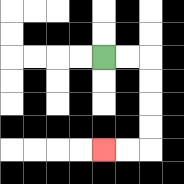{'start': '[4, 2]', 'end': '[4, 6]', 'path_directions': 'R,R,D,D,D,D,L,L', 'path_coordinates': '[[4, 2], [5, 2], [6, 2], [6, 3], [6, 4], [6, 5], [6, 6], [5, 6], [4, 6]]'}